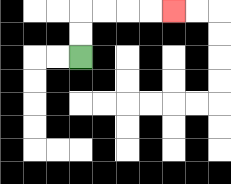{'start': '[3, 2]', 'end': '[7, 0]', 'path_directions': 'U,U,R,R,R,R', 'path_coordinates': '[[3, 2], [3, 1], [3, 0], [4, 0], [5, 0], [6, 0], [7, 0]]'}